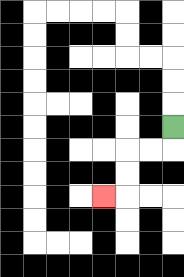{'start': '[7, 5]', 'end': '[4, 8]', 'path_directions': 'D,L,L,D,D,L', 'path_coordinates': '[[7, 5], [7, 6], [6, 6], [5, 6], [5, 7], [5, 8], [4, 8]]'}